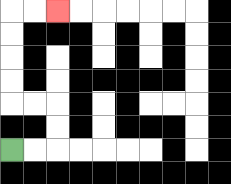{'start': '[0, 6]', 'end': '[2, 0]', 'path_directions': 'R,R,U,U,L,L,U,U,U,U,R,R', 'path_coordinates': '[[0, 6], [1, 6], [2, 6], [2, 5], [2, 4], [1, 4], [0, 4], [0, 3], [0, 2], [0, 1], [0, 0], [1, 0], [2, 0]]'}